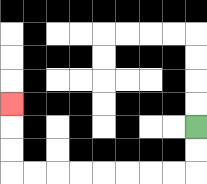{'start': '[8, 5]', 'end': '[0, 4]', 'path_directions': 'D,D,L,L,L,L,L,L,L,L,U,U,U', 'path_coordinates': '[[8, 5], [8, 6], [8, 7], [7, 7], [6, 7], [5, 7], [4, 7], [3, 7], [2, 7], [1, 7], [0, 7], [0, 6], [0, 5], [0, 4]]'}